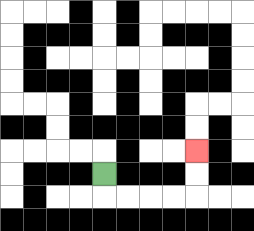{'start': '[4, 7]', 'end': '[8, 6]', 'path_directions': 'D,R,R,R,R,U,U', 'path_coordinates': '[[4, 7], [4, 8], [5, 8], [6, 8], [7, 8], [8, 8], [8, 7], [8, 6]]'}